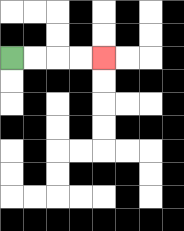{'start': '[0, 2]', 'end': '[4, 2]', 'path_directions': 'R,R,R,R', 'path_coordinates': '[[0, 2], [1, 2], [2, 2], [3, 2], [4, 2]]'}